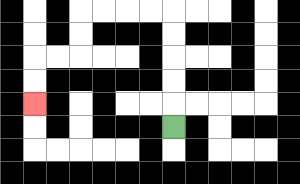{'start': '[7, 5]', 'end': '[1, 4]', 'path_directions': 'U,U,U,U,U,L,L,L,L,D,D,L,L,D,D', 'path_coordinates': '[[7, 5], [7, 4], [7, 3], [7, 2], [7, 1], [7, 0], [6, 0], [5, 0], [4, 0], [3, 0], [3, 1], [3, 2], [2, 2], [1, 2], [1, 3], [1, 4]]'}